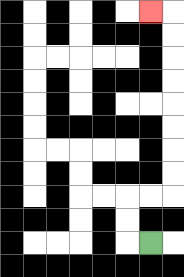{'start': '[6, 10]', 'end': '[6, 0]', 'path_directions': 'L,U,U,R,R,U,U,U,U,U,U,U,U,L', 'path_coordinates': '[[6, 10], [5, 10], [5, 9], [5, 8], [6, 8], [7, 8], [7, 7], [7, 6], [7, 5], [7, 4], [7, 3], [7, 2], [7, 1], [7, 0], [6, 0]]'}